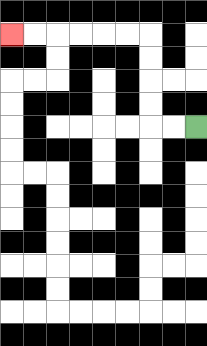{'start': '[8, 5]', 'end': '[0, 1]', 'path_directions': 'L,L,U,U,U,U,L,L,L,L,L,L', 'path_coordinates': '[[8, 5], [7, 5], [6, 5], [6, 4], [6, 3], [6, 2], [6, 1], [5, 1], [4, 1], [3, 1], [2, 1], [1, 1], [0, 1]]'}